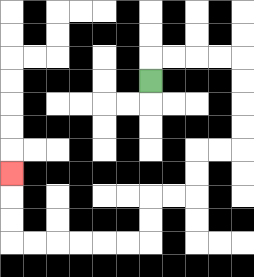{'start': '[6, 3]', 'end': '[0, 7]', 'path_directions': 'U,R,R,R,R,D,D,D,D,L,L,D,D,L,L,D,D,L,L,L,L,L,L,U,U,U', 'path_coordinates': '[[6, 3], [6, 2], [7, 2], [8, 2], [9, 2], [10, 2], [10, 3], [10, 4], [10, 5], [10, 6], [9, 6], [8, 6], [8, 7], [8, 8], [7, 8], [6, 8], [6, 9], [6, 10], [5, 10], [4, 10], [3, 10], [2, 10], [1, 10], [0, 10], [0, 9], [0, 8], [0, 7]]'}